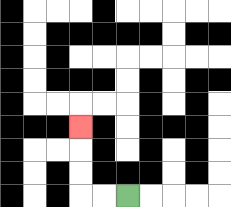{'start': '[5, 8]', 'end': '[3, 5]', 'path_directions': 'L,L,U,U,U', 'path_coordinates': '[[5, 8], [4, 8], [3, 8], [3, 7], [3, 6], [3, 5]]'}